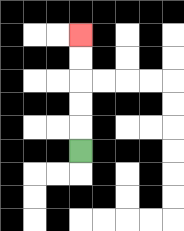{'start': '[3, 6]', 'end': '[3, 1]', 'path_directions': 'U,U,U,U,U', 'path_coordinates': '[[3, 6], [3, 5], [3, 4], [3, 3], [3, 2], [3, 1]]'}